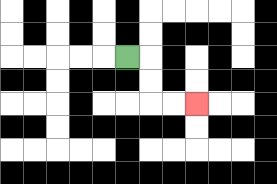{'start': '[5, 2]', 'end': '[8, 4]', 'path_directions': 'R,D,D,R,R', 'path_coordinates': '[[5, 2], [6, 2], [6, 3], [6, 4], [7, 4], [8, 4]]'}